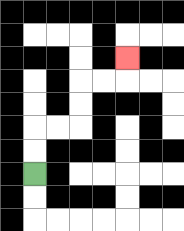{'start': '[1, 7]', 'end': '[5, 2]', 'path_directions': 'U,U,R,R,U,U,R,R,U', 'path_coordinates': '[[1, 7], [1, 6], [1, 5], [2, 5], [3, 5], [3, 4], [3, 3], [4, 3], [5, 3], [5, 2]]'}